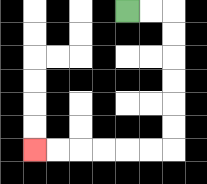{'start': '[5, 0]', 'end': '[1, 6]', 'path_directions': 'R,R,D,D,D,D,D,D,L,L,L,L,L,L', 'path_coordinates': '[[5, 0], [6, 0], [7, 0], [7, 1], [7, 2], [7, 3], [7, 4], [7, 5], [7, 6], [6, 6], [5, 6], [4, 6], [3, 6], [2, 6], [1, 6]]'}